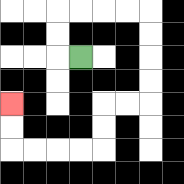{'start': '[3, 2]', 'end': '[0, 4]', 'path_directions': 'L,U,U,R,R,R,R,D,D,D,D,L,L,D,D,L,L,L,L,U,U', 'path_coordinates': '[[3, 2], [2, 2], [2, 1], [2, 0], [3, 0], [4, 0], [5, 0], [6, 0], [6, 1], [6, 2], [6, 3], [6, 4], [5, 4], [4, 4], [4, 5], [4, 6], [3, 6], [2, 6], [1, 6], [0, 6], [0, 5], [0, 4]]'}